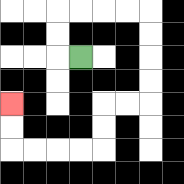{'start': '[3, 2]', 'end': '[0, 4]', 'path_directions': 'L,U,U,R,R,R,R,D,D,D,D,L,L,D,D,L,L,L,L,U,U', 'path_coordinates': '[[3, 2], [2, 2], [2, 1], [2, 0], [3, 0], [4, 0], [5, 0], [6, 0], [6, 1], [6, 2], [6, 3], [6, 4], [5, 4], [4, 4], [4, 5], [4, 6], [3, 6], [2, 6], [1, 6], [0, 6], [0, 5], [0, 4]]'}